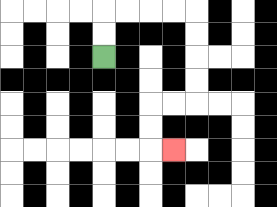{'start': '[4, 2]', 'end': '[7, 6]', 'path_directions': 'U,U,R,R,R,R,D,D,D,D,L,L,D,D,R', 'path_coordinates': '[[4, 2], [4, 1], [4, 0], [5, 0], [6, 0], [7, 0], [8, 0], [8, 1], [8, 2], [8, 3], [8, 4], [7, 4], [6, 4], [6, 5], [6, 6], [7, 6]]'}